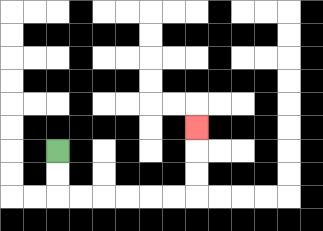{'start': '[2, 6]', 'end': '[8, 5]', 'path_directions': 'D,D,R,R,R,R,R,R,U,U,U', 'path_coordinates': '[[2, 6], [2, 7], [2, 8], [3, 8], [4, 8], [5, 8], [6, 8], [7, 8], [8, 8], [8, 7], [8, 6], [8, 5]]'}